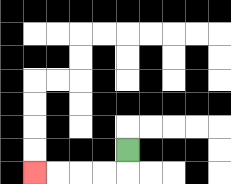{'start': '[5, 6]', 'end': '[1, 7]', 'path_directions': 'D,L,L,L,L', 'path_coordinates': '[[5, 6], [5, 7], [4, 7], [3, 7], [2, 7], [1, 7]]'}